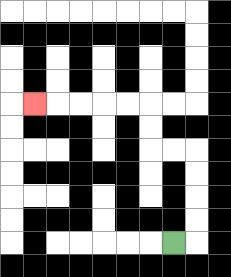{'start': '[7, 10]', 'end': '[1, 4]', 'path_directions': 'R,U,U,U,U,L,L,U,U,L,L,L,L,L', 'path_coordinates': '[[7, 10], [8, 10], [8, 9], [8, 8], [8, 7], [8, 6], [7, 6], [6, 6], [6, 5], [6, 4], [5, 4], [4, 4], [3, 4], [2, 4], [1, 4]]'}